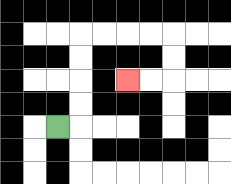{'start': '[2, 5]', 'end': '[5, 3]', 'path_directions': 'R,U,U,U,U,R,R,R,R,D,D,L,L', 'path_coordinates': '[[2, 5], [3, 5], [3, 4], [3, 3], [3, 2], [3, 1], [4, 1], [5, 1], [6, 1], [7, 1], [7, 2], [7, 3], [6, 3], [5, 3]]'}